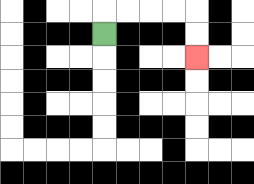{'start': '[4, 1]', 'end': '[8, 2]', 'path_directions': 'U,R,R,R,R,D,D', 'path_coordinates': '[[4, 1], [4, 0], [5, 0], [6, 0], [7, 0], [8, 0], [8, 1], [8, 2]]'}